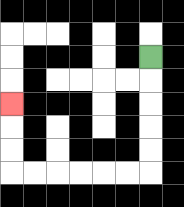{'start': '[6, 2]', 'end': '[0, 4]', 'path_directions': 'D,D,D,D,D,L,L,L,L,L,L,U,U,U', 'path_coordinates': '[[6, 2], [6, 3], [6, 4], [6, 5], [6, 6], [6, 7], [5, 7], [4, 7], [3, 7], [2, 7], [1, 7], [0, 7], [0, 6], [0, 5], [0, 4]]'}